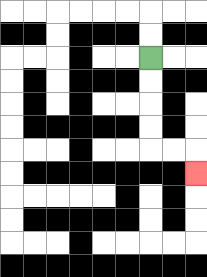{'start': '[6, 2]', 'end': '[8, 7]', 'path_directions': 'D,D,D,D,R,R,D', 'path_coordinates': '[[6, 2], [6, 3], [6, 4], [6, 5], [6, 6], [7, 6], [8, 6], [8, 7]]'}